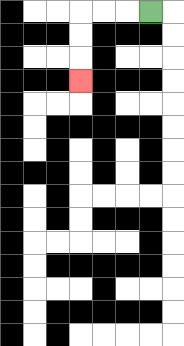{'start': '[6, 0]', 'end': '[3, 3]', 'path_directions': 'L,L,L,D,D,D', 'path_coordinates': '[[6, 0], [5, 0], [4, 0], [3, 0], [3, 1], [3, 2], [3, 3]]'}